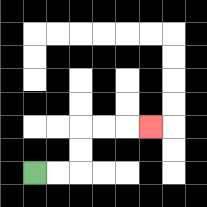{'start': '[1, 7]', 'end': '[6, 5]', 'path_directions': 'R,R,U,U,R,R,R', 'path_coordinates': '[[1, 7], [2, 7], [3, 7], [3, 6], [3, 5], [4, 5], [5, 5], [6, 5]]'}